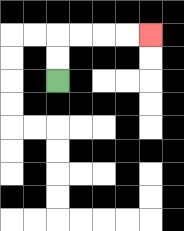{'start': '[2, 3]', 'end': '[6, 1]', 'path_directions': 'U,U,R,R,R,R', 'path_coordinates': '[[2, 3], [2, 2], [2, 1], [3, 1], [4, 1], [5, 1], [6, 1]]'}